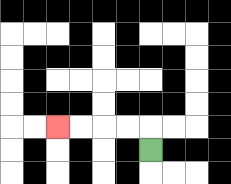{'start': '[6, 6]', 'end': '[2, 5]', 'path_directions': 'U,L,L,L,L', 'path_coordinates': '[[6, 6], [6, 5], [5, 5], [4, 5], [3, 5], [2, 5]]'}